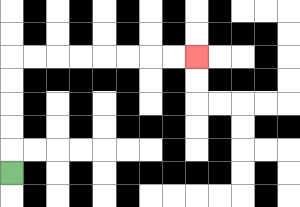{'start': '[0, 7]', 'end': '[8, 2]', 'path_directions': 'U,U,U,U,U,R,R,R,R,R,R,R,R', 'path_coordinates': '[[0, 7], [0, 6], [0, 5], [0, 4], [0, 3], [0, 2], [1, 2], [2, 2], [3, 2], [4, 2], [5, 2], [6, 2], [7, 2], [8, 2]]'}